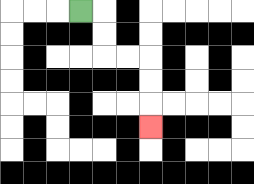{'start': '[3, 0]', 'end': '[6, 5]', 'path_directions': 'R,D,D,R,R,D,D,D', 'path_coordinates': '[[3, 0], [4, 0], [4, 1], [4, 2], [5, 2], [6, 2], [6, 3], [6, 4], [6, 5]]'}